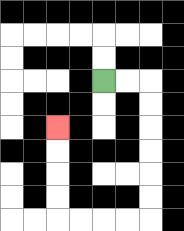{'start': '[4, 3]', 'end': '[2, 5]', 'path_directions': 'R,R,D,D,D,D,D,D,L,L,L,L,U,U,U,U', 'path_coordinates': '[[4, 3], [5, 3], [6, 3], [6, 4], [6, 5], [6, 6], [6, 7], [6, 8], [6, 9], [5, 9], [4, 9], [3, 9], [2, 9], [2, 8], [2, 7], [2, 6], [2, 5]]'}